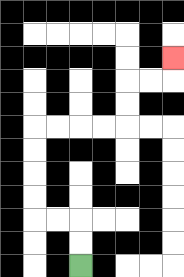{'start': '[3, 11]', 'end': '[7, 2]', 'path_directions': 'U,U,L,L,U,U,U,U,R,R,R,R,U,U,R,R,U', 'path_coordinates': '[[3, 11], [3, 10], [3, 9], [2, 9], [1, 9], [1, 8], [1, 7], [1, 6], [1, 5], [2, 5], [3, 5], [4, 5], [5, 5], [5, 4], [5, 3], [6, 3], [7, 3], [7, 2]]'}